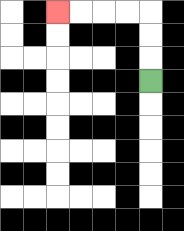{'start': '[6, 3]', 'end': '[2, 0]', 'path_directions': 'U,U,U,L,L,L,L', 'path_coordinates': '[[6, 3], [6, 2], [6, 1], [6, 0], [5, 0], [4, 0], [3, 0], [2, 0]]'}